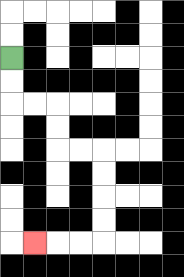{'start': '[0, 2]', 'end': '[1, 10]', 'path_directions': 'D,D,R,R,D,D,R,R,D,D,D,D,L,L,L', 'path_coordinates': '[[0, 2], [0, 3], [0, 4], [1, 4], [2, 4], [2, 5], [2, 6], [3, 6], [4, 6], [4, 7], [4, 8], [4, 9], [4, 10], [3, 10], [2, 10], [1, 10]]'}